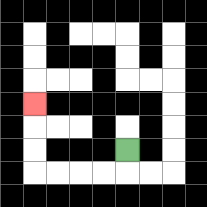{'start': '[5, 6]', 'end': '[1, 4]', 'path_directions': 'D,L,L,L,L,U,U,U', 'path_coordinates': '[[5, 6], [5, 7], [4, 7], [3, 7], [2, 7], [1, 7], [1, 6], [1, 5], [1, 4]]'}